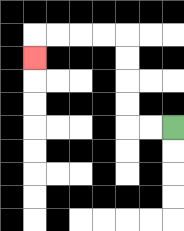{'start': '[7, 5]', 'end': '[1, 2]', 'path_directions': 'L,L,U,U,U,U,L,L,L,L,D', 'path_coordinates': '[[7, 5], [6, 5], [5, 5], [5, 4], [5, 3], [5, 2], [5, 1], [4, 1], [3, 1], [2, 1], [1, 1], [1, 2]]'}